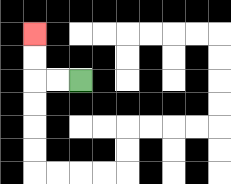{'start': '[3, 3]', 'end': '[1, 1]', 'path_directions': 'L,L,U,U', 'path_coordinates': '[[3, 3], [2, 3], [1, 3], [1, 2], [1, 1]]'}